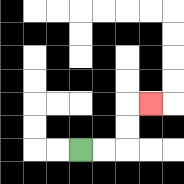{'start': '[3, 6]', 'end': '[6, 4]', 'path_directions': 'R,R,U,U,R', 'path_coordinates': '[[3, 6], [4, 6], [5, 6], [5, 5], [5, 4], [6, 4]]'}